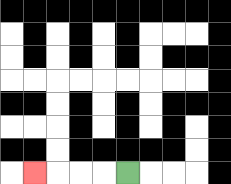{'start': '[5, 7]', 'end': '[1, 7]', 'path_directions': 'L,L,L,L', 'path_coordinates': '[[5, 7], [4, 7], [3, 7], [2, 7], [1, 7]]'}